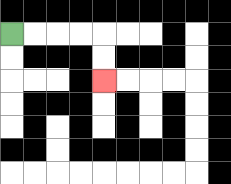{'start': '[0, 1]', 'end': '[4, 3]', 'path_directions': 'R,R,R,R,D,D', 'path_coordinates': '[[0, 1], [1, 1], [2, 1], [3, 1], [4, 1], [4, 2], [4, 3]]'}